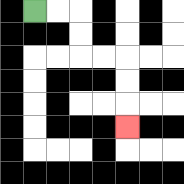{'start': '[1, 0]', 'end': '[5, 5]', 'path_directions': 'R,R,D,D,R,R,D,D,D', 'path_coordinates': '[[1, 0], [2, 0], [3, 0], [3, 1], [3, 2], [4, 2], [5, 2], [5, 3], [5, 4], [5, 5]]'}